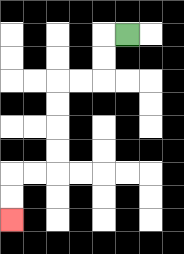{'start': '[5, 1]', 'end': '[0, 9]', 'path_directions': 'L,D,D,L,L,D,D,D,D,L,L,D,D', 'path_coordinates': '[[5, 1], [4, 1], [4, 2], [4, 3], [3, 3], [2, 3], [2, 4], [2, 5], [2, 6], [2, 7], [1, 7], [0, 7], [0, 8], [0, 9]]'}